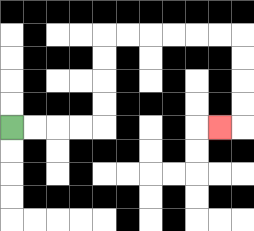{'start': '[0, 5]', 'end': '[9, 5]', 'path_directions': 'R,R,R,R,U,U,U,U,R,R,R,R,R,R,D,D,D,D,L', 'path_coordinates': '[[0, 5], [1, 5], [2, 5], [3, 5], [4, 5], [4, 4], [4, 3], [4, 2], [4, 1], [5, 1], [6, 1], [7, 1], [8, 1], [9, 1], [10, 1], [10, 2], [10, 3], [10, 4], [10, 5], [9, 5]]'}